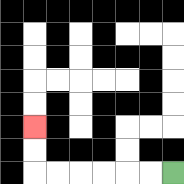{'start': '[7, 7]', 'end': '[1, 5]', 'path_directions': 'L,L,L,L,L,L,U,U', 'path_coordinates': '[[7, 7], [6, 7], [5, 7], [4, 7], [3, 7], [2, 7], [1, 7], [1, 6], [1, 5]]'}